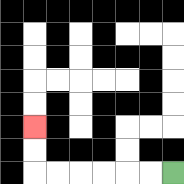{'start': '[7, 7]', 'end': '[1, 5]', 'path_directions': 'L,L,L,L,L,L,U,U', 'path_coordinates': '[[7, 7], [6, 7], [5, 7], [4, 7], [3, 7], [2, 7], [1, 7], [1, 6], [1, 5]]'}